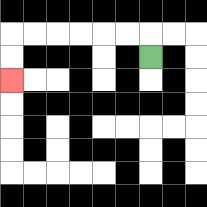{'start': '[6, 2]', 'end': '[0, 3]', 'path_directions': 'U,L,L,L,L,L,L,D,D', 'path_coordinates': '[[6, 2], [6, 1], [5, 1], [4, 1], [3, 1], [2, 1], [1, 1], [0, 1], [0, 2], [0, 3]]'}